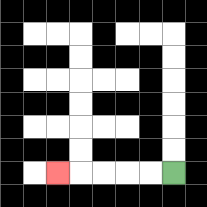{'start': '[7, 7]', 'end': '[2, 7]', 'path_directions': 'L,L,L,L,L', 'path_coordinates': '[[7, 7], [6, 7], [5, 7], [4, 7], [3, 7], [2, 7]]'}